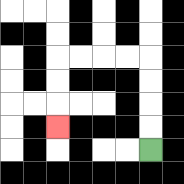{'start': '[6, 6]', 'end': '[2, 5]', 'path_directions': 'U,U,U,U,L,L,L,L,D,D,D', 'path_coordinates': '[[6, 6], [6, 5], [6, 4], [6, 3], [6, 2], [5, 2], [4, 2], [3, 2], [2, 2], [2, 3], [2, 4], [2, 5]]'}